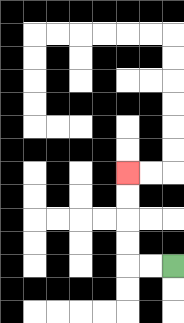{'start': '[7, 11]', 'end': '[5, 7]', 'path_directions': 'L,L,U,U,U,U', 'path_coordinates': '[[7, 11], [6, 11], [5, 11], [5, 10], [5, 9], [5, 8], [5, 7]]'}